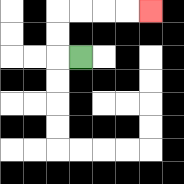{'start': '[3, 2]', 'end': '[6, 0]', 'path_directions': 'L,U,U,R,R,R,R', 'path_coordinates': '[[3, 2], [2, 2], [2, 1], [2, 0], [3, 0], [4, 0], [5, 0], [6, 0]]'}